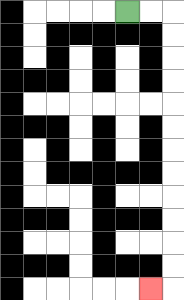{'start': '[5, 0]', 'end': '[6, 12]', 'path_directions': 'R,R,D,D,D,D,D,D,D,D,D,D,D,D,L', 'path_coordinates': '[[5, 0], [6, 0], [7, 0], [7, 1], [7, 2], [7, 3], [7, 4], [7, 5], [7, 6], [7, 7], [7, 8], [7, 9], [7, 10], [7, 11], [7, 12], [6, 12]]'}